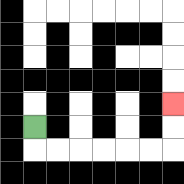{'start': '[1, 5]', 'end': '[7, 4]', 'path_directions': 'D,R,R,R,R,R,R,U,U', 'path_coordinates': '[[1, 5], [1, 6], [2, 6], [3, 6], [4, 6], [5, 6], [6, 6], [7, 6], [7, 5], [7, 4]]'}